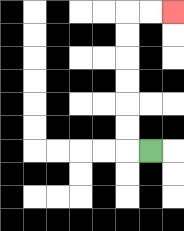{'start': '[6, 6]', 'end': '[7, 0]', 'path_directions': 'L,U,U,U,U,U,U,R,R', 'path_coordinates': '[[6, 6], [5, 6], [5, 5], [5, 4], [5, 3], [5, 2], [5, 1], [5, 0], [6, 0], [7, 0]]'}